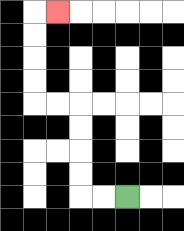{'start': '[5, 8]', 'end': '[2, 0]', 'path_directions': 'L,L,U,U,U,U,L,L,U,U,U,U,R', 'path_coordinates': '[[5, 8], [4, 8], [3, 8], [3, 7], [3, 6], [3, 5], [3, 4], [2, 4], [1, 4], [1, 3], [1, 2], [1, 1], [1, 0], [2, 0]]'}